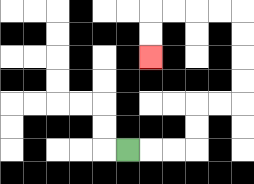{'start': '[5, 6]', 'end': '[6, 2]', 'path_directions': 'R,R,R,U,U,R,R,U,U,U,U,L,L,L,L,D,D', 'path_coordinates': '[[5, 6], [6, 6], [7, 6], [8, 6], [8, 5], [8, 4], [9, 4], [10, 4], [10, 3], [10, 2], [10, 1], [10, 0], [9, 0], [8, 0], [7, 0], [6, 0], [6, 1], [6, 2]]'}